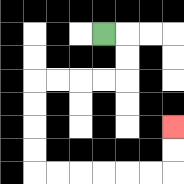{'start': '[4, 1]', 'end': '[7, 5]', 'path_directions': 'R,D,D,L,L,L,L,D,D,D,D,R,R,R,R,R,R,U,U', 'path_coordinates': '[[4, 1], [5, 1], [5, 2], [5, 3], [4, 3], [3, 3], [2, 3], [1, 3], [1, 4], [1, 5], [1, 6], [1, 7], [2, 7], [3, 7], [4, 7], [5, 7], [6, 7], [7, 7], [7, 6], [7, 5]]'}